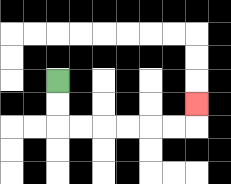{'start': '[2, 3]', 'end': '[8, 4]', 'path_directions': 'D,D,R,R,R,R,R,R,U', 'path_coordinates': '[[2, 3], [2, 4], [2, 5], [3, 5], [4, 5], [5, 5], [6, 5], [7, 5], [8, 5], [8, 4]]'}